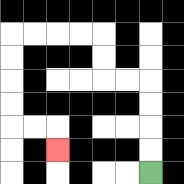{'start': '[6, 7]', 'end': '[2, 6]', 'path_directions': 'U,U,U,U,L,L,U,U,L,L,L,L,D,D,D,D,R,R,D', 'path_coordinates': '[[6, 7], [6, 6], [6, 5], [6, 4], [6, 3], [5, 3], [4, 3], [4, 2], [4, 1], [3, 1], [2, 1], [1, 1], [0, 1], [0, 2], [0, 3], [0, 4], [0, 5], [1, 5], [2, 5], [2, 6]]'}